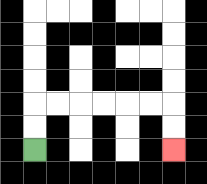{'start': '[1, 6]', 'end': '[7, 6]', 'path_directions': 'U,U,R,R,R,R,R,R,D,D', 'path_coordinates': '[[1, 6], [1, 5], [1, 4], [2, 4], [3, 4], [4, 4], [5, 4], [6, 4], [7, 4], [7, 5], [7, 6]]'}